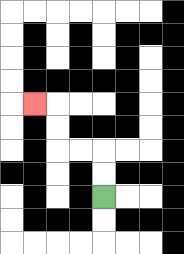{'start': '[4, 8]', 'end': '[1, 4]', 'path_directions': 'U,U,L,L,U,U,L', 'path_coordinates': '[[4, 8], [4, 7], [4, 6], [3, 6], [2, 6], [2, 5], [2, 4], [1, 4]]'}